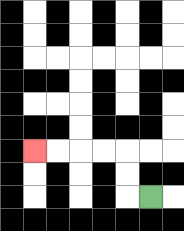{'start': '[6, 8]', 'end': '[1, 6]', 'path_directions': 'L,U,U,L,L,L,L', 'path_coordinates': '[[6, 8], [5, 8], [5, 7], [5, 6], [4, 6], [3, 6], [2, 6], [1, 6]]'}